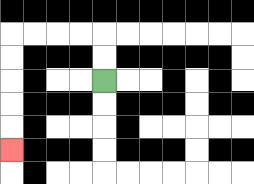{'start': '[4, 3]', 'end': '[0, 6]', 'path_directions': 'U,U,L,L,L,L,D,D,D,D,D', 'path_coordinates': '[[4, 3], [4, 2], [4, 1], [3, 1], [2, 1], [1, 1], [0, 1], [0, 2], [0, 3], [0, 4], [0, 5], [0, 6]]'}